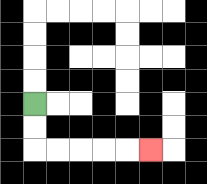{'start': '[1, 4]', 'end': '[6, 6]', 'path_directions': 'D,D,R,R,R,R,R', 'path_coordinates': '[[1, 4], [1, 5], [1, 6], [2, 6], [3, 6], [4, 6], [5, 6], [6, 6]]'}